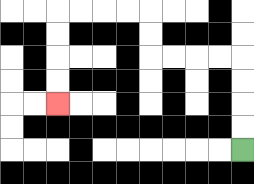{'start': '[10, 6]', 'end': '[2, 4]', 'path_directions': 'U,U,U,U,L,L,L,L,U,U,L,L,L,L,D,D,D,D', 'path_coordinates': '[[10, 6], [10, 5], [10, 4], [10, 3], [10, 2], [9, 2], [8, 2], [7, 2], [6, 2], [6, 1], [6, 0], [5, 0], [4, 0], [3, 0], [2, 0], [2, 1], [2, 2], [2, 3], [2, 4]]'}